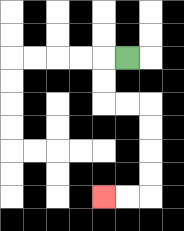{'start': '[5, 2]', 'end': '[4, 8]', 'path_directions': 'L,D,D,R,R,D,D,D,D,L,L', 'path_coordinates': '[[5, 2], [4, 2], [4, 3], [4, 4], [5, 4], [6, 4], [6, 5], [6, 6], [6, 7], [6, 8], [5, 8], [4, 8]]'}